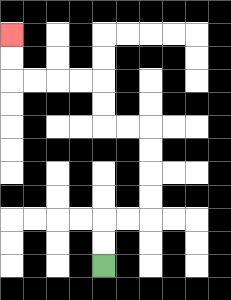{'start': '[4, 11]', 'end': '[0, 1]', 'path_directions': 'U,U,R,R,U,U,U,U,L,L,U,U,L,L,L,L,U,U', 'path_coordinates': '[[4, 11], [4, 10], [4, 9], [5, 9], [6, 9], [6, 8], [6, 7], [6, 6], [6, 5], [5, 5], [4, 5], [4, 4], [4, 3], [3, 3], [2, 3], [1, 3], [0, 3], [0, 2], [0, 1]]'}